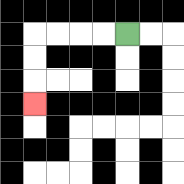{'start': '[5, 1]', 'end': '[1, 4]', 'path_directions': 'L,L,L,L,D,D,D', 'path_coordinates': '[[5, 1], [4, 1], [3, 1], [2, 1], [1, 1], [1, 2], [1, 3], [1, 4]]'}